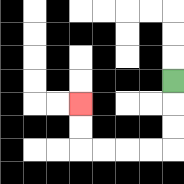{'start': '[7, 3]', 'end': '[3, 4]', 'path_directions': 'D,D,D,L,L,L,L,U,U', 'path_coordinates': '[[7, 3], [7, 4], [7, 5], [7, 6], [6, 6], [5, 6], [4, 6], [3, 6], [3, 5], [3, 4]]'}